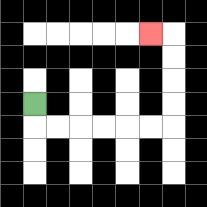{'start': '[1, 4]', 'end': '[6, 1]', 'path_directions': 'D,R,R,R,R,R,R,U,U,U,U,L', 'path_coordinates': '[[1, 4], [1, 5], [2, 5], [3, 5], [4, 5], [5, 5], [6, 5], [7, 5], [7, 4], [7, 3], [7, 2], [7, 1], [6, 1]]'}